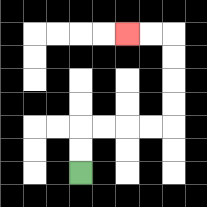{'start': '[3, 7]', 'end': '[5, 1]', 'path_directions': 'U,U,R,R,R,R,U,U,U,U,L,L', 'path_coordinates': '[[3, 7], [3, 6], [3, 5], [4, 5], [5, 5], [6, 5], [7, 5], [7, 4], [7, 3], [7, 2], [7, 1], [6, 1], [5, 1]]'}